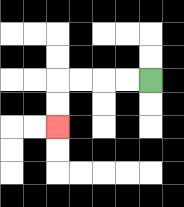{'start': '[6, 3]', 'end': '[2, 5]', 'path_directions': 'L,L,L,L,D,D', 'path_coordinates': '[[6, 3], [5, 3], [4, 3], [3, 3], [2, 3], [2, 4], [2, 5]]'}